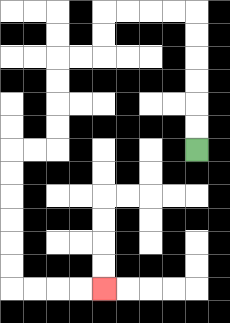{'start': '[8, 6]', 'end': '[4, 12]', 'path_directions': 'U,U,U,U,U,U,L,L,L,L,D,D,L,L,D,D,D,D,L,L,D,D,D,D,D,D,R,R,R,R', 'path_coordinates': '[[8, 6], [8, 5], [8, 4], [8, 3], [8, 2], [8, 1], [8, 0], [7, 0], [6, 0], [5, 0], [4, 0], [4, 1], [4, 2], [3, 2], [2, 2], [2, 3], [2, 4], [2, 5], [2, 6], [1, 6], [0, 6], [0, 7], [0, 8], [0, 9], [0, 10], [0, 11], [0, 12], [1, 12], [2, 12], [3, 12], [4, 12]]'}